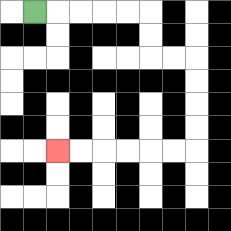{'start': '[1, 0]', 'end': '[2, 6]', 'path_directions': 'R,R,R,R,R,D,D,R,R,D,D,D,D,L,L,L,L,L,L', 'path_coordinates': '[[1, 0], [2, 0], [3, 0], [4, 0], [5, 0], [6, 0], [6, 1], [6, 2], [7, 2], [8, 2], [8, 3], [8, 4], [8, 5], [8, 6], [7, 6], [6, 6], [5, 6], [4, 6], [3, 6], [2, 6]]'}